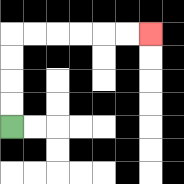{'start': '[0, 5]', 'end': '[6, 1]', 'path_directions': 'U,U,U,U,R,R,R,R,R,R', 'path_coordinates': '[[0, 5], [0, 4], [0, 3], [0, 2], [0, 1], [1, 1], [2, 1], [3, 1], [4, 1], [5, 1], [6, 1]]'}